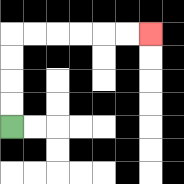{'start': '[0, 5]', 'end': '[6, 1]', 'path_directions': 'U,U,U,U,R,R,R,R,R,R', 'path_coordinates': '[[0, 5], [0, 4], [0, 3], [0, 2], [0, 1], [1, 1], [2, 1], [3, 1], [4, 1], [5, 1], [6, 1]]'}